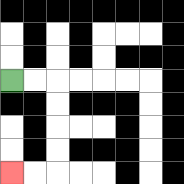{'start': '[0, 3]', 'end': '[0, 7]', 'path_directions': 'R,R,D,D,D,D,L,L', 'path_coordinates': '[[0, 3], [1, 3], [2, 3], [2, 4], [2, 5], [2, 6], [2, 7], [1, 7], [0, 7]]'}